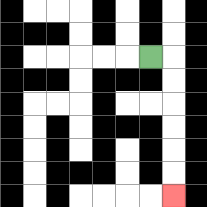{'start': '[6, 2]', 'end': '[7, 8]', 'path_directions': 'R,D,D,D,D,D,D', 'path_coordinates': '[[6, 2], [7, 2], [7, 3], [7, 4], [7, 5], [7, 6], [7, 7], [7, 8]]'}